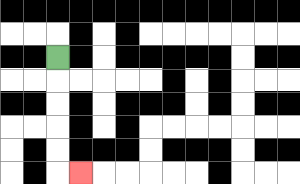{'start': '[2, 2]', 'end': '[3, 7]', 'path_directions': 'D,D,D,D,D,R', 'path_coordinates': '[[2, 2], [2, 3], [2, 4], [2, 5], [2, 6], [2, 7], [3, 7]]'}